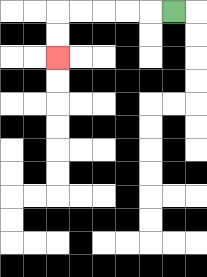{'start': '[7, 0]', 'end': '[2, 2]', 'path_directions': 'L,L,L,L,L,D,D', 'path_coordinates': '[[7, 0], [6, 0], [5, 0], [4, 0], [3, 0], [2, 0], [2, 1], [2, 2]]'}